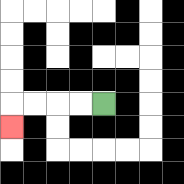{'start': '[4, 4]', 'end': '[0, 5]', 'path_directions': 'L,L,L,L,D', 'path_coordinates': '[[4, 4], [3, 4], [2, 4], [1, 4], [0, 4], [0, 5]]'}